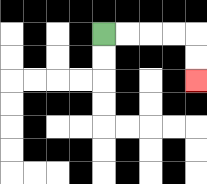{'start': '[4, 1]', 'end': '[8, 3]', 'path_directions': 'R,R,R,R,D,D', 'path_coordinates': '[[4, 1], [5, 1], [6, 1], [7, 1], [8, 1], [8, 2], [8, 3]]'}